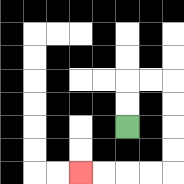{'start': '[5, 5]', 'end': '[3, 7]', 'path_directions': 'U,U,R,R,D,D,D,D,L,L,L,L', 'path_coordinates': '[[5, 5], [5, 4], [5, 3], [6, 3], [7, 3], [7, 4], [7, 5], [7, 6], [7, 7], [6, 7], [5, 7], [4, 7], [3, 7]]'}